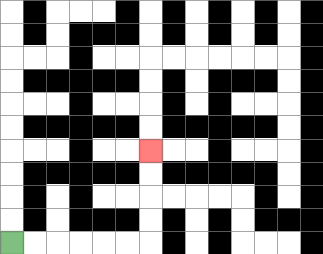{'start': '[0, 10]', 'end': '[6, 6]', 'path_directions': 'R,R,R,R,R,R,U,U,U,U', 'path_coordinates': '[[0, 10], [1, 10], [2, 10], [3, 10], [4, 10], [5, 10], [6, 10], [6, 9], [6, 8], [6, 7], [6, 6]]'}